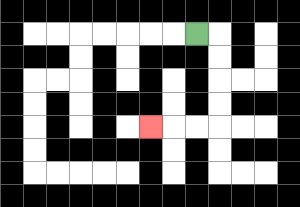{'start': '[8, 1]', 'end': '[6, 5]', 'path_directions': 'R,D,D,D,D,L,L,L', 'path_coordinates': '[[8, 1], [9, 1], [9, 2], [9, 3], [9, 4], [9, 5], [8, 5], [7, 5], [6, 5]]'}